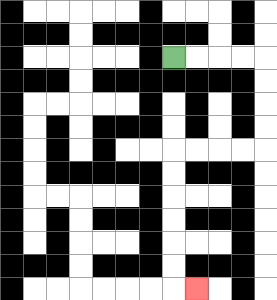{'start': '[7, 2]', 'end': '[8, 12]', 'path_directions': 'R,R,R,R,D,D,D,D,L,L,L,L,D,D,D,D,D,D,R', 'path_coordinates': '[[7, 2], [8, 2], [9, 2], [10, 2], [11, 2], [11, 3], [11, 4], [11, 5], [11, 6], [10, 6], [9, 6], [8, 6], [7, 6], [7, 7], [7, 8], [7, 9], [7, 10], [7, 11], [7, 12], [8, 12]]'}